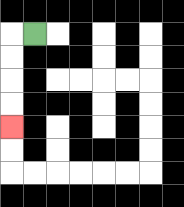{'start': '[1, 1]', 'end': '[0, 5]', 'path_directions': 'L,D,D,D,D', 'path_coordinates': '[[1, 1], [0, 1], [0, 2], [0, 3], [0, 4], [0, 5]]'}